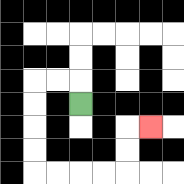{'start': '[3, 4]', 'end': '[6, 5]', 'path_directions': 'U,L,L,D,D,D,D,R,R,R,R,U,U,R', 'path_coordinates': '[[3, 4], [3, 3], [2, 3], [1, 3], [1, 4], [1, 5], [1, 6], [1, 7], [2, 7], [3, 7], [4, 7], [5, 7], [5, 6], [5, 5], [6, 5]]'}